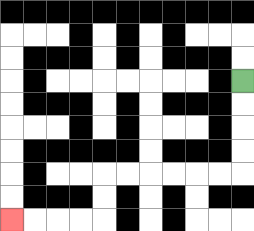{'start': '[10, 3]', 'end': '[0, 9]', 'path_directions': 'D,D,D,D,L,L,L,L,L,L,D,D,L,L,L,L', 'path_coordinates': '[[10, 3], [10, 4], [10, 5], [10, 6], [10, 7], [9, 7], [8, 7], [7, 7], [6, 7], [5, 7], [4, 7], [4, 8], [4, 9], [3, 9], [2, 9], [1, 9], [0, 9]]'}